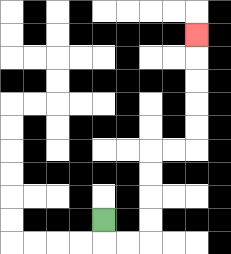{'start': '[4, 9]', 'end': '[8, 1]', 'path_directions': 'D,R,R,U,U,U,U,R,R,U,U,U,U,U', 'path_coordinates': '[[4, 9], [4, 10], [5, 10], [6, 10], [6, 9], [6, 8], [6, 7], [6, 6], [7, 6], [8, 6], [8, 5], [8, 4], [8, 3], [8, 2], [8, 1]]'}